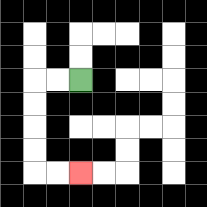{'start': '[3, 3]', 'end': '[3, 7]', 'path_directions': 'L,L,D,D,D,D,R,R', 'path_coordinates': '[[3, 3], [2, 3], [1, 3], [1, 4], [1, 5], [1, 6], [1, 7], [2, 7], [3, 7]]'}